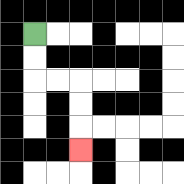{'start': '[1, 1]', 'end': '[3, 6]', 'path_directions': 'D,D,R,R,D,D,D', 'path_coordinates': '[[1, 1], [1, 2], [1, 3], [2, 3], [3, 3], [3, 4], [3, 5], [3, 6]]'}